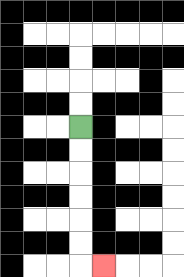{'start': '[3, 5]', 'end': '[4, 11]', 'path_directions': 'D,D,D,D,D,D,R', 'path_coordinates': '[[3, 5], [3, 6], [3, 7], [3, 8], [3, 9], [3, 10], [3, 11], [4, 11]]'}